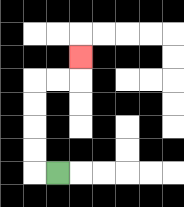{'start': '[2, 7]', 'end': '[3, 2]', 'path_directions': 'L,U,U,U,U,R,R,U', 'path_coordinates': '[[2, 7], [1, 7], [1, 6], [1, 5], [1, 4], [1, 3], [2, 3], [3, 3], [3, 2]]'}